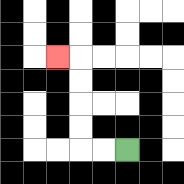{'start': '[5, 6]', 'end': '[2, 2]', 'path_directions': 'L,L,U,U,U,U,L', 'path_coordinates': '[[5, 6], [4, 6], [3, 6], [3, 5], [3, 4], [3, 3], [3, 2], [2, 2]]'}